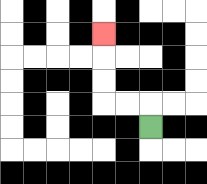{'start': '[6, 5]', 'end': '[4, 1]', 'path_directions': 'U,L,L,U,U,U', 'path_coordinates': '[[6, 5], [6, 4], [5, 4], [4, 4], [4, 3], [4, 2], [4, 1]]'}